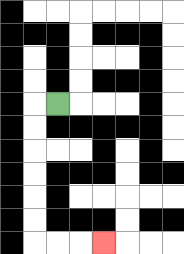{'start': '[2, 4]', 'end': '[4, 10]', 'path_directions': 'L,D,D,D,D,D,D,R,R,R', 'path_coordinates': '[[2, 4], [1, 4], [1, 5], [1, 6], [1, 7], [1, 8], [1, 9], [1, 10], [2, 10], [3, 10], [4, 10]]'}